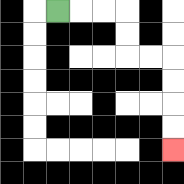{'start': '[2, 0]', 'end': '[7, 6]', 'path_directions': 'R,R,R,D,D,R,R,D,D,D,D', 'path_coordinates': '[[2, 0], [3, 0], [4, 0], [5, 0], [5, 1], [5, 2], [6, 2], [7, 2], [7, 3], [7, 4], [7, 5], [7, 6]]'}